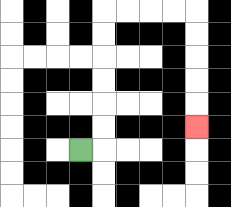{'start': '[3, 6]', 'end': '[8, 5]', 'path_directions': 'R,U,U,U,U,U,U,R,R,R,R,D,D,D,D,D', 'path_coordinates': '[[3, 6], [4, 6], [4, 5], [4, 4], [4, 3], [4, 2], [4, 1], [4, 0], [5, 0], [6, 0], [7, 0], [8, 0], [8, 1], [8, 2], [8, 3], [8, 4], [8, 5]]'}